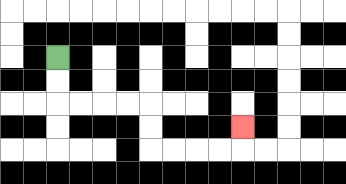{'start': '[2, 2]', 'end': '[10, 5]', 'path_directions': 'D,D,R,R,R,R,D,D,R,R,R,R,U', 'path_coordinates': '[[2, 2], [2, 3], [2, 4], [3, 4], [4, 4], [5, 4], [6, 4], [6, 5], [6, 6], [7, 6], [8, 6], [9, 6], [10, 6], [10, 5]]'}